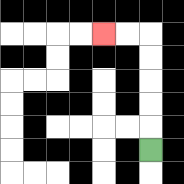{'start': '[6, 6]', 'end': '[4, 1]', 'path_directions': 'U,U,U,U,U,L,L', 'path_coordinates': '[[6, 6], [6, 5], [6, 4], [6, 3], [6, 2], [6, 1], [5, 1], [4, 1]]'}